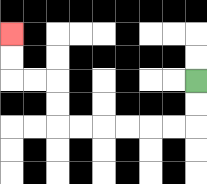{'start': '[8, 3]', 'end': '[0, 1]', 'path_directions': 'D,D,L,L,L,L,L,L,U,U,L,L,U,U', 'path_coordinates': '[[8, 3], [8, 4], [8, 5], [7, 5], [6, 5], [5, 5], [4, 5], [3, 5], [2, 5], [2, 4], [2, 3], [1, 3], [0, 3], [0, 2], [0, 1]]'}